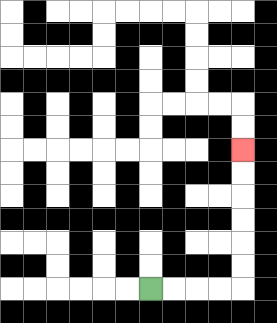{'start': '[6, 12]', 'end': '[10, 6]', 'path_directions': 'R,R,R,R,U,U,U,U,U,U', 'path_coordinates': '[[6, 12], [7, 12], [8, 12], [9, 12], [10, 12], [10, 11], [10, 10], [10, 9], [10, 8], [10, 7], [10, 6]]'}